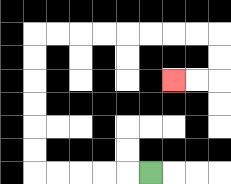{'start': '[6, 7]', 'end': '[7, 3]', 'path_directions': 'L,L,L,L,L,U,U,U,U,U,U,R,R,R,R,R,R,R,R,D,D,L,L', 'path_coordinates': '[[6, 7], [5, 7], [4, 7], [3, 7], [2, 7], [1, 7], [1, 6], [1, 5], [1, 4], [1, 3], [1, 2], [1, 1], [2, 1], [3, 1], [4, 1], [5, 1], [6, 1], [7, 1], [8, 1], [9, 1], [9, 2], [9, 3], [8, 3], [7, 3]]'}